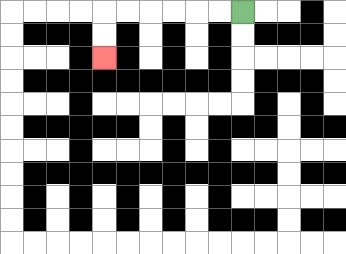{'start': '[10, 0]', 'end': '[4, 2]', 'path_directions': 'L,L,L,L,L,L,D,D', 'path_coordinates': '[[10, 0], [9, 0], [8, 0], [7, 0], [6, 0], [5, 0], [4, 0], [4, 1], [4, 2]]'}